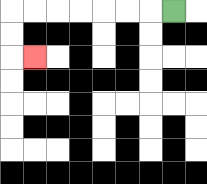{'start': '[7, 0]', 'end': '[1, 2]', 'path_directions': 'L,L,L,L,L,L,L,D,D,R', 'path_coordinates': '[[7, 0], [6, 0], [5, 0], [4, 0], [3, 0], [2, 0], [1, 0], [0, 0], [0, 1], [0, 2], [1, 2]]'}